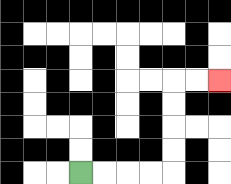{'start': '[3, 7]', 'end': '[9, 3]', 'path_directions': 'R,R,R,R,U,U,U,U,R,R', 'path_coordinates': '[[3, 7], [4, 7], [5, 7], [6, 7], [7, 7], [7, 6], [7, 5], [7, 4], [7, 3], [8, 3], [9, 3]]'}